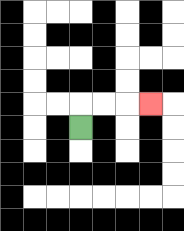{'start': '[3, 5]', 'end': '[6, 4]', 'path_directions': 'U,R,R,R', 'path_coordinates': '[[3, 5], [3, 4], [4, 4], [5, 4], [6, 4]]'}